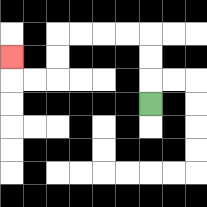{'start': '[6, 4]', 'end': '[0, 2]', 'path_directions': 'U,U,U,L,L,L,L,D,D,L,L,U', 'path_coordinates': '[[6, 4], [6, 3], [6, 2], [6, 1], [5, 1], [4, 1], [3, 1], [2, 1], [2, 2], [2, 3], [1, 3], [0, 3], [0, 2]]'}